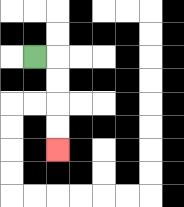{'start': '[1, 2]', 'end': '[2, 6]', 'path_directions': 'R,D,D,D,D', 'path_coordinates': '[[1, 2], [2, 2], [2, 3], [2, 4], [2, 5], [2, 6]]'}